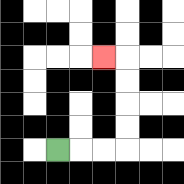{'start': '[2, 6]', 'end': '[4, 2]', 'path_directions': 'R,R,R,U,U,U,U,L', 'path_coordinates': '[[2, 6], [3, 6], [4, 6], [5, 6], [5, 5], [5, 4], [5, 3], [5, 2], [4, 2]]'}